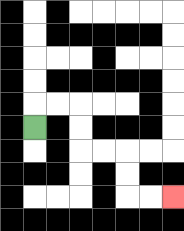{'start': '[1, 5]', 'end': '[7, 8]', 'path_directions': 'U,R,R,D,D,R,R,D,D,R,R', 'path_coordinates': '[[1, 5], [1, 4], [2, 4], [3, 4], [3, 5], [3, 6], [4, 6], [5, 6], [5, 7], [5, 8], [6, 8], [7, 8]]'}